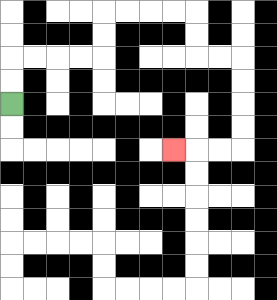{'start': '[0, 4]', 'end': '[7, 6]', 'path_directions': 'U,U,R,R,R,R,U,U,R,R,R,R,D,D,R,R,D,D,D,D,L,L,L', 'path_coordinates': '[[0, 4], [0, 3], [0, 2], [1, 2], [2, 2], [3, 2], [4, 2], [4, 1], [4, 0], [5, 0], [6, 0], [7, 0], [8, 0], [8, 1], [8, 2], [9, 2], [10, 2], [10, 3], [10, 4], [10, 5], [10, 6], [9, 6], [8, 6], [7, 6]]'}